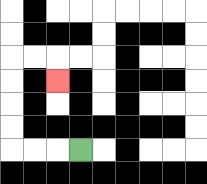{'start': '[3, 6]', 'end': '[2, 3]', 'path_directions': 'L,L,L,U,U,U,U,R,R,D', 'path_coordinates': '[[3, 6], [2, 6], [1, 6], [0, 6], [0, 5], [0, 4], [0, 3], [0, 2], [1, 2], [2, 2], [2, 3]]'}